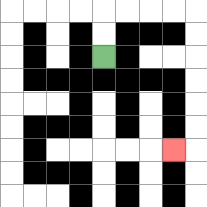{'start': '[4, 2]', 'end': '[7, 6]', 'path_directions': 'U,U,R,R,R,R,D,D,D,D,D,D,L', 'path_coordinates': '[[4, 2], [4, 1], [4, 0], [5, 0], [6, 0], [7, 0], [8, 0], [8, 1], [8, 2], [8, 3], [8, 4], [8, 5], [8, 6], [7, 6]]'}